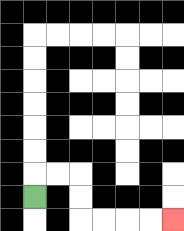{'start': '[1, 8]', 'end': '[7, 9]', 'path_directions': 'U,R,R,D,D,R,R,R,R', 'path_coordinates': '[[1, 8], [1, 7], [2, 7], [3, 7], [3, 8], [3, 9], [4, 9], [5, 9], [6, 9], [7, 9]]'}